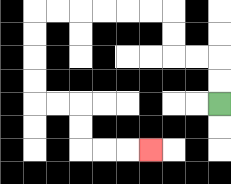{'start': '[9, 4]', 'end': '[6, 6]', 'path_directions': 'U,U,L,L,U,U,L,L,L,L,L,L,D,D,D,D,R,R,D,D,R,R,R', 'path_coordinates': '[[9, 4], [9, 3], [9, 2], [8, 2], [7, 2], [7, 1], [7, 0], [6, 0], [5, 0], [4, 0], [3, 0], [2, 0], [1, 0], [1, 1], [1, 2], [1, 3], [1, 4], [2, 4], [3, 4], [3, 5], [3, 6], [4, 6], [5, 6], [6, 6]]'}